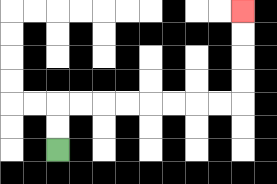{'start': '[2, 6]', 'end': '[10, 0]', 'path_directions': 'U,U,R,R,R,R,R,R,R,R,U,U,U,U', 'path_coordinates': '[[2, 6], [2, 5], [2, 4], [3, 4], [4, 4], [5, 4], [6, 4], [7, 4], [8, 4], [9, 4], [10, 4], [10, 3], [10, 2], [10, 1], [10, 0]]'}